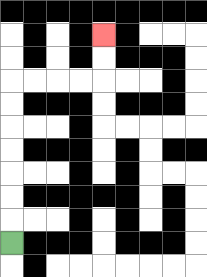{'start': '[0, 10]', 'end': '[4, 1]', 'path_directions': 'U,U,U,U,U,U,U,R,R,R,R,U,U', 'path_coordinates': '[[0, 10], [0, 9], [0, 8], [0, 7], [0, 6], [0, 5], [0, 4], [0, 3], [1, 3], [2, 3], [3, 3], [4, 3], [4, 2], [4, 1]]'}